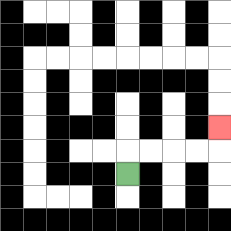{'start': '[5, 7]', 'end': '[9, 5]', 'path_directions': 'U,R,R,R,R,U', 'path_coordinates': '[[5, 7], [5, 6], [6, 6], [7, 6], [8, 6], [9, 6], [9, 5]]'}